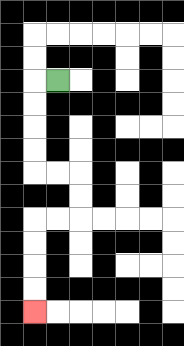{'start': '[2, 3]', 'end': '[1, 13]', 'path_directions': 'L,D,D,D,D,R,R,D,D,L,L,D,D,D,D', 'path_coordinates': '[[2, 3], [1, 3], [1, 4], [1, 5], [1, 6], [1, 7], [2, 7], [3, 7], [3, 8], [3, 9], [2, 9], [1, 9], [1, 10], [1, 11], [1, 12], [1, 13]]'}